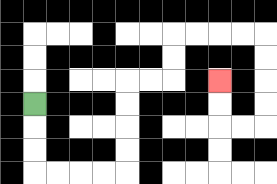{'start': '[1, 4]', 'end': '[9, 3]', 'path_directions': 'D,D,D,R,R,R,R,U,U,U,U,R,R,U,U,R,R,R,R,D,D,D,D,L,L,U,U', 'path_coordinates': '[[1, 4], [1, 5], [1, 6], [1, 7], [2, 7], [3, 7], [4, 7], [5, 7], [5, 6], [5, 5], [5, 4], [5, 3], [6, 3], [7, 3], [7, 2], [7, 1], [8, 1], [9, 1], [10, 1], [11, 1], [11, 2], [11, 3], [11, 4], [11, 5], [10, 5], [9, 5], [9, 4], [9, 3]]'}